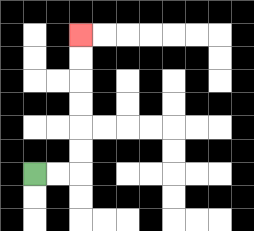{'start': '[1, 7]', 'end': '[3, 1]', 'path_directions': 'R,R,U,U,U,U,U,U', 'path_coordinates': '[[1, 7], [2, 7], [3, 7], [3, 6], [3, 5], [3, 4], [3, 3], [3, 2], [3, 1]]'}